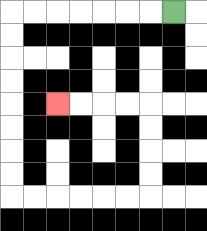{'start': '[7, 0]', 'end': '[2, 4]', 'path_directions': 'L,L,L,L,L,L,L,D,D,D,D,D,D,D,D,R,R,R,R,R,R,U,U,U,U,L,L,L,L', 'path_coordinates': '[[7, 0], [6, 0], [5, 0], [4, 0], [3, 0], [2, 0], [1, 0], [0, 0], [0, 1], [0, 2], [0, 3], [0, 4], [0, 5], [0, 6], [0, 7], [0, 8], [1, 8], [2, 8], [3, 8], [4, 8], [5, 8], [6, 8], [6, 7], [6, 6], [6, 5], [6, 4], [5, 4], [4, 4], [3, 4], [2, 4]]'}